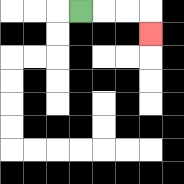{'start': '[3, 0]', 'end': '[6, 1]', 'path_directions': 'R,R,R,D', 'path_coordinates': '[[3, 0], [4, 0], [5, 0], [6, 0], [6, 1]]'}